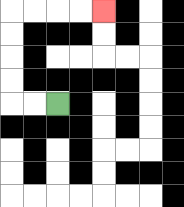{'start': '[2, 4]', 'end': '[4, 0]', 'path_directions': 'L,L,U,U,U,U,R,R,R,R', 'path_coordinates': '[[2, 4], [1, 4], [0, 4], [0, 3], [0, 2], [0, 1], [0, 0], [1, 0], [2, 0], [3, 0], [4, 0]]'}